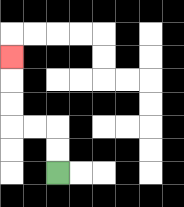{'start': '[2, 7]', 'end': '[0, 2]', 'path_directions': 'U,U,L,L,U,U,U', 'path_coordinates': '[[2, 7], [2, 6], [2, 5], [1, 5], [0, 5], [0, 4], [0, 3], [0, 2]]'}